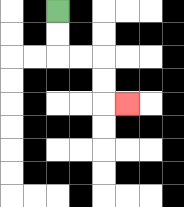{'start': '[2, 0]', 'end': '[5, 4]', 'path_directions': 'D,D,R,R,D,D,R', 'path_coordinates': '[[2, 0], [2, 1], [2, 2], [3, 2], [4, 2], [4, 3], [4, 4], [5, 4]]'}